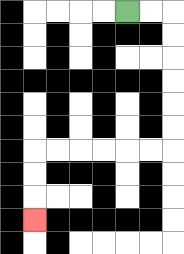{'start': '[5, 0]', 'end': '[1, 9]', 'path_directions': 'R,R,D,D,D,D,D,D,L,L,L,L,L,L,D,D,D', 'path_coordinates': '[[5, 0], [6, 0], [7, 0], [7, 1], [7, 2], [7, 3], [7, 4], [7, 5], [7, 6], [6, 6], [5, 6], [4, 6], [3, 6], [2, 6], [1, 6], [1, 7], [1, 8], [1, 9]]'}